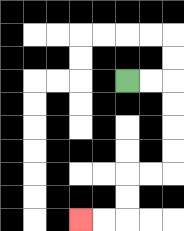{'start': '[5, 3]', 'end': '[3, 9]', 'path_directions': 'R,R,D,D,D,D,L,L,D,D,L,L', 'path_coordinates': '[[5, 3], [6, 3], [7, 3], [7, 4], [7, 5], [7, 6], [7, 7], [6, 7], [5, 7], [5, 8], [5, 9], [4, 9], [3, 9]]'}